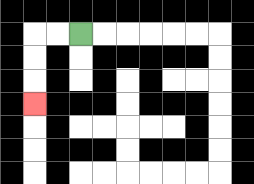{'start': '[3, 1]', 'end': '[1, 4]', 'path_directions': 'L,L,D,D,D', 'path_coordinates': '[[3, 1], [2, 1], [1, 1], [1, 2], [1, 3], [1, 4]]'}